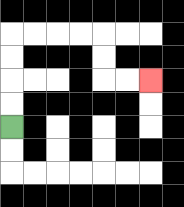{'start': '[0, 5]', 'end': '[6, 3]', 'path_directions': 'U,U,U,U,R,R,R,R,D,D,R,R', 'path_coordinates': '[[0, 5], [0, 4], [0, 3], [0, 2], [0, 1], [1, 1], [2, 1], [3, 1], [4, 1], [4, 2], [4, 3], [5, 3], [6, 3]]'}